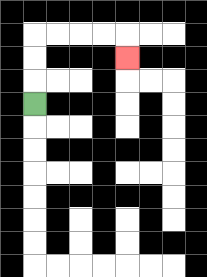{'start': '[1, 4]', 'end': '[5, 2]', 'path_directions': 'U,U,U,R,R,R,R,D', 'path_coordinates': '[[1, 4], [1, 3], [1, 2], [1, 1], [2, 1], [3, 1], [4, 1], [5, 1], [5, 2]]'}